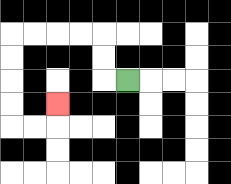{'start': '[5, 3]', 'end': '[2, 4]', 'path_directions': 'L,U,U,L,L,L,L,D,D,D,D,R,R,U', 'path_coordinates': '[[5, 3], [4, 3], [4, 2], [4, 1], [3, 1], [2, 1], [1, 1], [0, 1], [0, 2], [0, 3], [0, 4], [0, 5], [1, 5], [2, 5], [2, 4]]'}